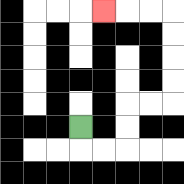{'start': '[3, 5]', 'end': '[4, 0]', 'path_directions': 'D,R,R,U,U,R,R,U,U,U,U,L,L,L', 'path_coordinates': '[[3, 5], [3, 6], [4, 6], [5, 6], [5, 5], [5, 4], [6, 4], [7, 4], [7, 3], [7, 2], [7, 1], [7, 0], [6, 0], [5, 0], [4, 0]]'}